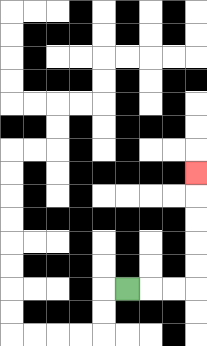{'start': '[5, 12]', 'end': '[8, 7]', 'path_directions': 'R,R,R,U,U,U,U,U', 'path_coordinates': '[[5, 12], [6, 12], [7, 12], [8, 12], [8, 11], [8, 10], [8, 9], [8, 8], [8, 7]]'}